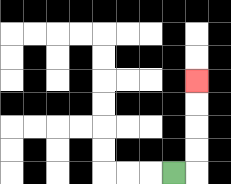{'start': '[7, 7]', 'end': '[8, 3]', 'path_directions': 'R,U,U,U,U', 'path_coordinates': '[[7, 7], [8, 7], [8, 6], [8, 5], [8, 4], [8, 3]]'}